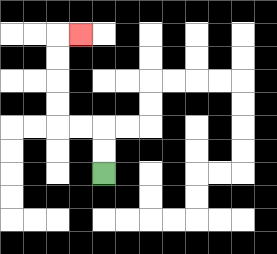{'start': '[4, 7]', 'end': '[3, 1]', 'path_directions': 'U,U,L,L,U,U,U,U,R', 'path_coordinates': '[[4, 7], [4, 6], [4, 5], [3, 5], [2, 5], [2, 4], [2, 3], [2, 2], [2, 1], [3, 1]]'}